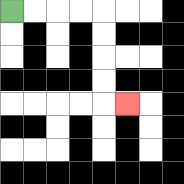{'start': '[0, 0]', 'end': '[5, 4]', 'path_directions': 'R,R,R,R,D,D,D,D,R', 'path_coordinates': '[[0, 0], [1, 0], [2, 0], [3, 0], [4, 0], [4, 1], [4, 2], [4, 3], [4, 4], [5, 4]]'}